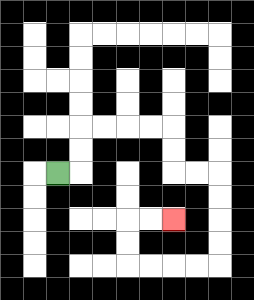{'start': '[2, 7]', 'end': '[7, 9]', 'path_directions': 'R,U,U,R,R,R,R,D,D,R,R,D,D,D,D,L,L,L,L,U,U,R,R', 'path_coordinates': '[[2, 7], [3, 7], [3, 6], [3, 5], [4, 5], [5, 5], [6, 5], [7, 5], [7, 6], [7, 7], [8, 7], [9, 7], [9, 8], [9, 9], [9, 10], [9, 11], [8, 11], [7, 11], [6, 11], [5, 11], [5, 10], [5, 9], [6, 9], [7, 9]]'}